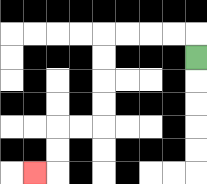{'start': '[8, 2]', 'end': '[1, 7]', 'path_directions': 'U,L,L,L,L,D,D,D,D,L,L,D,D,L', 'path_coordinates': '[[8, 2], [8, 1], [7, 1], [6, 1], [5, 1], [4, 1], [4, 2], [4, 3], [4, 4], [4, 5], [3, 5], [2, 5], [2, 6], [2, 7], [1, 7]]'}